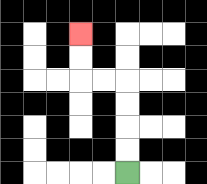{'start': '[5, 7]', 'end': '[3, 1]', 'path_directions': 'U,U,U,U,L,L,U,U', 'path_coordinates': '[[5, 7], [5, 6], [5, 5], [5, 4], [5, 3], [4, 3], [3, 3], [3, 2], [3, 1]]'}